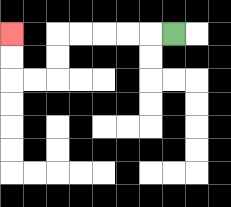{'start': '[7, 1]', 'end': '[0, 1]', 'path_directions': 'L,L,L,L,L,D,D,L,L,U,U', 'path_coordinates': '[[7, 1], [6, 1], [5, 1], [4, 1], [3, 1], [2, 1], [2, 2], [2, 3], [1, 3], [0, 3], [0, 2], [0, 1]]'}